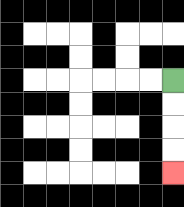{'start': '[7, 3]', 'end': '[7, 7]', 'path_directions': 'D,D,D,D', 'path_coordinates': '[[7, 3], [7, 4], [7, 5], [7, 6], [7, 7]]'}